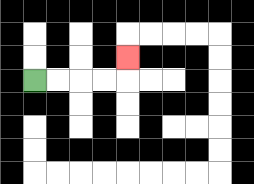{'start': '[1, 3]', 'end': '[5, 2]', 'path_directions': 'R,R,R,R,U', 'path_coordinates': '[[1, 3], [2, 3], [3, 3], [4, 3], [5, 3], [5, 2]]'}